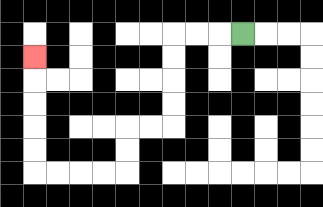{'start': '[10, 1]', 'end': '[1, 2]', 'path_directions': 'L,L,L,D,D,D,D,L,L,D,D,L,L,L,L,U,U,U,U,U', 'path_coordinates': '[[10, 1], [9, 1], [8, 1], [7, 1], [7, 2], [7, 3], [7, 4], [7, 5], [6, 5], [5, 5], [5, 6], [5, 7], [4, 7], [3, 7], [2, 7], [1, 7], [1, 6], [1, 5], [1, 4], [1, 3], [1, 2]]'}